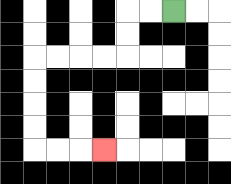{'start': '[7, 0]', 'end': '[4, 6]', 'path_directions': 'L,L,D,D,L,L,L,L,D,D,D,D,R,R,R', 'path_coordinates': '[[7, 0], [6, 0], [5, 0], [5, 1], [5, 2], [4, 2], [3, 2], [2, 2], [1, 2], [1, 3], [1, 4], [1, 5], [1, 6], [2, 6], [3, 6], [4, 6]]'}